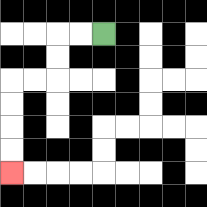{'start': '[4, 1]', 'end': '[0, 7]', 'path_directions': 'L,L,D,D,L,L,D,D,D,D', 'path_coordinates': '[[4, 1], [3, 1], [2, 1], [2, 2], [2, 3], [1, 3], [0, 3], [0, 4], [0, 5], [0, 6], [0, 7]]'}